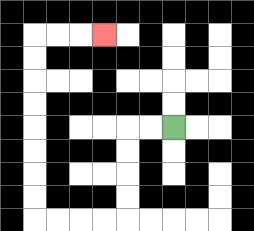{'start': '[7, 5]', 'end': '[4, 1]', 'path_directions': 'L,L,D,D,D,D,L,L,L,L,U,U,U,U,U,U,U,U,R,R,R', 'path_coordinates': '[[7, 5], [6, 5], [5, 5], [5, 6], [5, 7], [5, 8], [5, 9], [4, 9], [3, 9], [2, 9], [1, 9], [1, 8], [1, 7], [1, 6], [1, 5], [1, 4], [1, 3], [1, 2], [1, 1], [2, 1], [3, 1], [4, 1]]'}